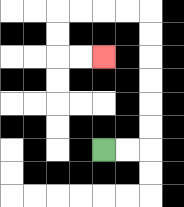{'start': '[4, 6]', 'end': '[4, 2]', 'path_directions': 'R,R,U,U,U,U,U,U,L,L,L,L,D,D,R,R', 'path_coordinates': '[[4, 6], [5, 6], [6, 6], [6, 5], [6, 4], [6, 3], [6, 2], [6, 1], [6, 0], [5, 0], [4, 0], [3, 0], [2, 0], [2, 1], [2, 2], [3, 2], [4, 2]]'}